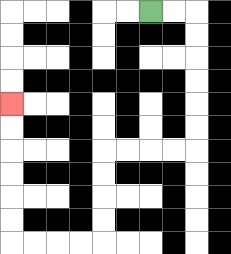{'start': '[6, 0]', 'end': '[0, 4]', 'path_directions': 'R,R,D,D,D,D,D,D,L,L,L,L,D,D,D,D,L,L,L,L,U,U,U,U,U,U', 'path_coordinates': '[[6, 0], [7, 0], [8, 0], [8, 1], [8, 2], [8, 3], [8, 4], [8, 5], [8, 6], [7, 6], [6, 6], [5, 6], [4, 6], [4, 7], [4, 8], [4, 9], [4, 10], [3, 10], [2, 10], [1, 10], [0, 10], [0, 9], [0, 8], [0, 7], [0, 6], [0, 5], [0, 4]]'}